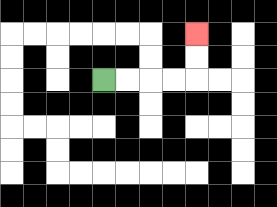{'start': '[4, 3]', 'end': '[8, 1]', 'path_directions': 'R,R,R,R,U,U', 'path_coordinates': '[[4, 3], [5, 3], [6, 3], [7, 3], [8, 3], [8, 2], [8, 1]]'}